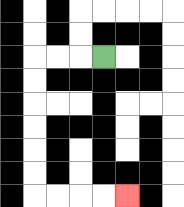{'start': '[4, 2]', 'end': '[5, 8]', 'path_directions': 'L,L,L,D,D,D,D,D,D,R,R,R,R', 'path_coordinates': '[[4, 2], [3, 2], [2, 2], [1, 2], [1, 3], [1, 4], [1, 5], [1, 6], [1, 7], [1, 8], [2, 8], [3, 8], [4, 8], [5, 8]]'}